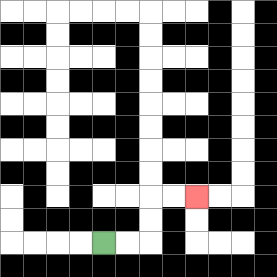{'start': '[4, 10]', 'end': '[8, 8]', 'path_directions': 'R,R,U,U,R,R', 'path_coordinates': '[[4, 10], [5, 10], [6, 10], [6, 9], [6, 8], [7, 8], [8, 8]]'}